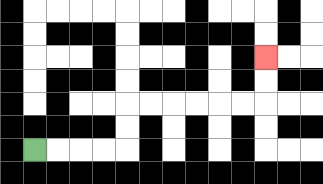{'start': '[1, 6]', 'end': '[11, 2]', 'path_directions': 'R,R,R,R,U,U,R,R,R,R,R,R,U,U', 'path_coordinates': '[[1, 6], [2, 6], [3, 6], [4, 6], [5, 6], [5, 5], [5, 4], [6, 4], [7, 4], [8, 4], [9, 4], [10, 4], [11, 4], [11, 3], [11, 2]]'}